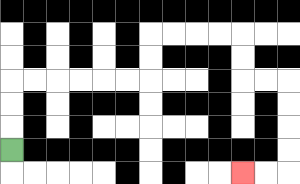{'start': '[0, 6]', 'end': '[10, 7]', 'path_directions': 'U,U,U,R,R,R,R,R,R,U,U,R,R,R,R,D,D,R,R,D,D,D,D,L,L', 'path_coordinates': '[[0, 6], [0, 5], [0, 4], [0, 3], [1, 3], [2, 3], [3, 3], [4, 3], [5, 3], [6, 3], [6, 2], [6, 1], [7, 1], [8, 1], [9, 1], [10, 1], [10, 2], [10, 3], [11, 3], [12, 3], [12, 4], [12, 5], [12, 6], [12, 7], [11, 7], [10, 7]]'}